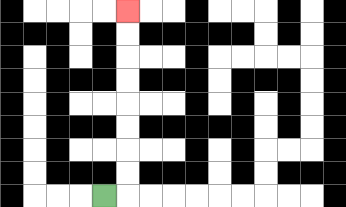{'start': '[4, 8]', 'end': '[5, 0]', 'path_directions': 'R,U,U,U,U,U,U,U,U', 'path_coordinates': '[[4, 8], [5, 8], [5, 7], [5, 6], [5, 5], [5, 4], [5, 3], [5, 2], [5, 1], [5, 0]]'}